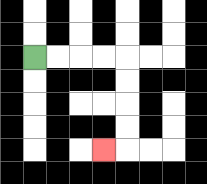{'start': '[1, 2]', 'end': '[4, 6]', 'path_directions': 'R,R,R,R,D,D,D,D,L', 'path_coordinates': '[[1, 2], [2, 2], [3, 2], [4, 2], [5, 2], [5, 3], [5, 4], [5, 5], [5, 6], [4, 6]]'}